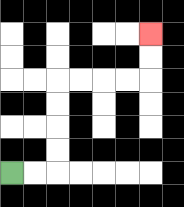{'start': '[0, 7]', 'end': '[6, 1]', 'path_directions': 'R,R,U,U,U,U,R,R,R,R,U,U', 'path_coordinates': '[[0, 7], [1, 7], [2, 7], [2, 6], [2, 5], [2, 4], [2, 3], [3, 3], [4, 3], [5, 3], [6, 3], [6, 2], [6, 1]]'}